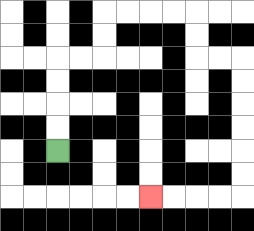{'start': '[2, 6]', 'end': '[6, 8]', 'path_directions': 'U,U,U,U,R,R,U,U,R,R,R,R,D,D,R,R,D,D,D,D,D,D,L,L,L,L', 'path_coordinates': '[[2, 6], [2, 5], [2, 4], [2, 3], [2, 2], [3, 2], [4, 2], [4, 1], [4, 0], [5, 0], [6, 0], [7, 0], [8, 0], [8, 1], [8, 2], [9, 2], [10, 2], [10, 3], [10, 4], [10, 5], [10, 6], [10, 7], [10, 8], [9, 8], [8, 8], [7, 8], [6, 8]]'}